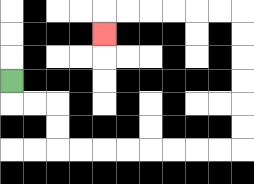{'start': '[0, 3]', 'end': '[4, 1]', 'path_directions': 'D,R,R,D,D,R,R,R,R,R,R,R,R,U,U,U,U,U,U,L,L,L,L,L,L,D', 'path_coordinates': '[[0, 3], [0, 4], [1, 4], [2, 4], [2, 5], [2, 6], [3, 6], [4, 6], [5, 6], [6, 6], [7, 6], [8, 6], [9, 6], [10, 6], [10, 5], [10, 4], [10, 3], [10, 2], [10, 1], [10, 0], [9, 0], [8, 0], [7, 0], [6, 0], [5, 0], [4, 0], [4, 1]]'}